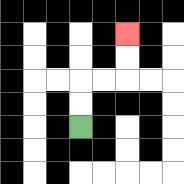{'start': '[3, 5]', 'end': '[5, 1]', 'path_directions': 'U,U,R,R,U,U', 'path_coordinates': '[[3, 5], [3, 4], [3, 3], [4, 3], [5, 3], [5, 2], [5, 1]]'}